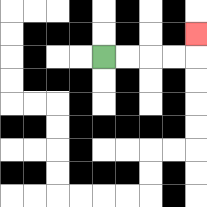{'start': '[4, 2]', 'end': '[8, 1]', 'path_directions': 'R,R,R,R,U', 'path_coordinates': '[[4, 2], [5, 2], [6, 2], [7, 2], [8, 2], [8, 1]]'}